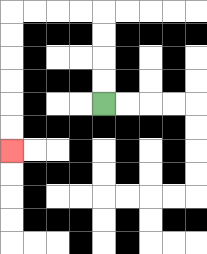{'start': '[4, 4]', 'end': '[0, 6]', 'path_directions': 'U,U,U,U,L,L,L,L,D,D,D,D,D,D', 'path_coordinates': '[[4, 4], [4, 3], [4, 2], [4, 1], [4, 0], [3, 0], [2, 0], [1, 0], [0, 0], [0, 1], [0, 2], [0, 3], [0, 4], [0, 5], [0, 6]]'}